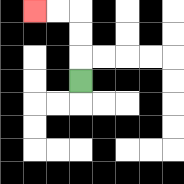{'start': '[3, 3]', 'end': '[1, 0]', 'path_directions': 'U,U,U,L,L', 'path_coordinates': '[[3, 3], [3, 2], [3, 1], [3, 0], [2, 0], [1, 0]]'}